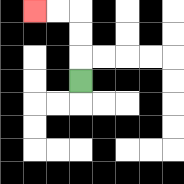{'start': '[3, 3]', 'end': '[1, 0]', 'path_directions': 'U,U,U,L,L', 'path_coordinates': '[[3, 3], [3, 2], [3, 1], [3, 0], [2, 0], [1, 0]]'}